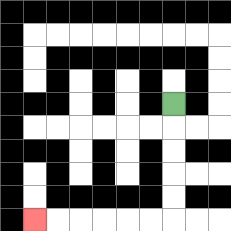{'start': '[7, 4]', 'end': '[1, 9]', 'path_directions': 'D,D,D,D,D,L,L,L,L,L,L', 'path_coordinates': '[[7, 4], [7, 5], [7, 6], [7, 7], [7, 8], [7, 9], [6, 9], [5, 9], [4, 9], [3, 9], [2, 9], [1, 9]]'}